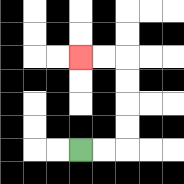{'start': '[3, 6]', 'end': '[3, 2]', 'path_directions': 'R,R,U,U,U,U,L,L', 'path_coordinates': '[[3, 6], [4, 6], [5, 6], [5, 5], [5, 4], [5, 3], [5, 2], [4, 2], [3, 2]]'}